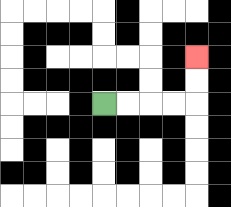{'start': '[4, 4]', 'end': '[8, 2]', 'path_directions': 'R,R,R,R,U,U', 'path_coordinates': '[[4, 4], [5, 4], [6, 4], [7, 4], [8, 4], [8, 3], [8, 2]]'}